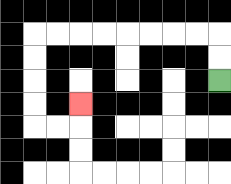{'start': '[9, 3]', 'end': '[3, 4]', 'path_directions': 'U,U,L,L,L,L,L,L,L,L,D,D,D,D,R,R,U', 'path_coordinates': '[[9, 3], [9, 2], [9, 1], [8, 1], [7, 1], [6, 1], [5, 1], [4, 1], [3, 1], [2, 1], [1, 1], [1, 2], [1, 3], [1, 4], [1, 5], [2, 5], [3, 5], [3, 4]]'}